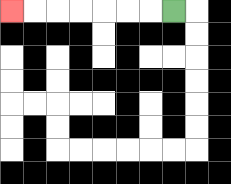{'start': '[7, 0]', 'end': '[0, 0]', 'path_directions': 'L,L,L,L,L,L,L', 'path_coordinates': '[[7, 0], [6, 0], [5, 0], [4, 0], [3, 0], [2, 0], [1, 0], [0, 0]]'}